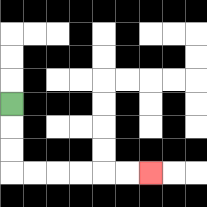{'start': '[0, 4]', 'end': '[6, 7]', 'path_directions': 'D,D,D,R,R,R,R,R,R', 'path_coordinates': '[[0, 4], [0, 5], [0, 6], [0, 7], [1, 7], [2, 7], [3, 7], [4, 7], [5, 7], [6, 7]]'}